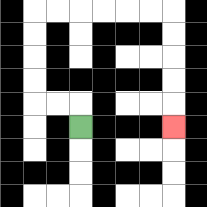{'start': '[3, 5]', 'end': '[7, 5]', 'path_directions': 'U,L,L,U,U,U,U,R,R,R,R,R,R,D,D,D,D,D', 'path_coordinates': '[[3, 5], [3, 4], [2, 4], [1, 4], [1, 3], [1, 2], [1, 1], [1, 0], [2, 0], [3, 0], [4, 0], [5, 0], [6, 0], [7, 0], [7, 1], [7, 2], [7, 3], [7, 4], [7, 5]]'}